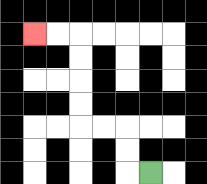{'start': '[6, 7]', 'end': '[1, 1]', 'path_directions': 'L,U,U,L,L,U,U,U,U,L,L', 'path_coordinates': '[[6, 7], [5, 7], [5, 6], [5, 5], [4, 5], [3, 5], [3, 4], [3, 3], [3, 2], [3, 1], [2, 1], [1, 1]]'}